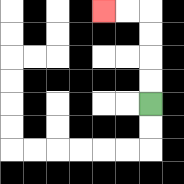{'start': '[6, 4]', 'end': '[4, 0]', 'path_directions': 'U,U,U,U,L,L', 'path_coordinates': '[[6, 4], [6, 3], [6, 2], [6, 1], [6, 0], [5, 0], [4, 0]]'}